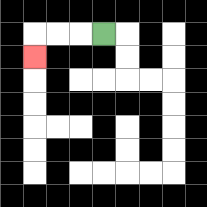{'start': '[4, 1]', 'end': '[1, 2]', 'path_directions': 'L,L,L,D', 'path_coordinates': '[[4, 1], [3, 1], [2, 1], [1, 1], [1, 2]]'}